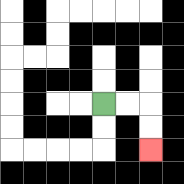{'start': '[4, 4]', 'end': '[6, 6]', 'path_directions': 'R,R,D,D', 'path_coordinates': '[[4, 4], [5, 4], [6, 4], [6, 5], [6, 6]]'}